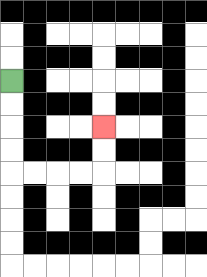{'start': '[0, 3]', 'end': '[4, 5]', 'path_directions': 'D,D,D,D,R,R,R,R,U,U', 'path_coordinates': '[[0, 3], [0, 4], [0, 5], [0, 6], [0, 7], [1, 7], [2, 7], [3, 7], [4, 7], [4, 6], [4, 5]]'}